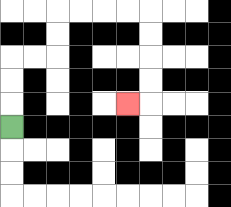{'start': '[0, 5]', 'end': '[5, 4]', 'path_directions': 'U,U,U,R,R,U,U,R,R,R,R,D,D,D,D,L', 'path_coordinates': '[[0, 5], [0, 4], [0, 3], [0, 2], [1, 2], [2, 2], [2, 1], [2, 0], [3, 0], [4, 0], [5, 0], [6, 0], [6, 1], [6, 2], [6, 3], [6, 4], [5, 4]]'}